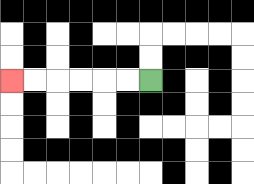{'start': '[6, 3]', 'end': '[0, 3]', 'path_directions': 'L,L,L,L,L,L', 'path_coordinates': '[[6, 3], [5, 3], [4, 3], [3, 3], [2, 3], [1, 3], [0, 3]]'}